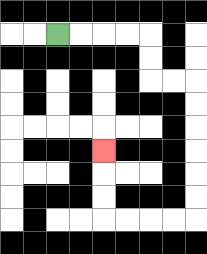{'start': '[2, 1]', 'end': '[4, 6]', 'path_directions': 'R,R,R,R,D,D,R,R,D,D,D,D,D,D,L,L,L,L,U,U,U', 'path_coordinates': '[[2, 1], [3, 1], [4, 1], [5, 1], [6, 1], [6, 2], [6, 3], [7, 3], [8, 3], [8, 4], [8, 5], [8, 6], [8, 7], [8, 8], [8, 9], [7, 9], [6, 9], [5, 9], [4, 9], [4, 8], [4, 7], [4, 6]]'}